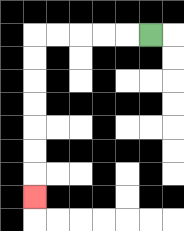{'start': '[6, 1]', 'end': '[1, 8]', 'path_directions': 'L,L,L,L,L,D,D,D,D,D,D,D', 'path_coordinates': '[[6, 1], [5, 1], [4, 1], [3, 1], [2, 1], [1, 1], [1, 2], [1, 3], [1, 4], [1, 5], [1, 6], [1, 7], [1, 8]]'}